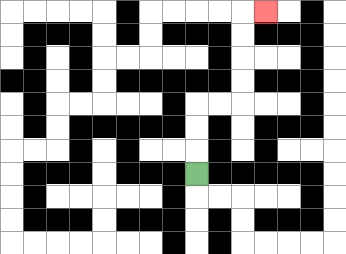{'start': '[8, 7]', 'end': '[11, 0]', 'path_directions': 'U,U,U,R,R,U,U,U,U,R', 'path_coordinates': '[[8, 7], [8, 6], [8, 5], [8, 4], [9, 4], [10, 4], [10, 3], [10, 2], [10, 1], [10, 0], [11, 0]]'}